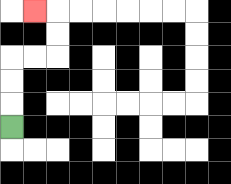{'start': '[0, 5]', 'end': '[1, 0]', 'path_directions': 'U,U,U,R,R,U,U,L', 'path_coordinates': '[[0, 5], [0, 4], [0, 3], [0, 2], [1, 2], [2, 2], [2, 1], [2, 0], [1, 0]]'}